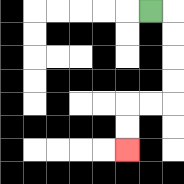{'start': '[6, 0]', 'end': '[5, 6]', 'path_directions': 'R,D,D,D,D,L,L,D,D', 'path_coordinates': '[[6, 0], [7, 0], [7, 1], [7, 2], [7, 3], [7, 4], [6, 4], [5, 4], [5, 5], [5, 6]]'}